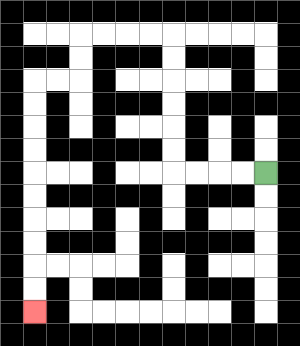{'start': '[11, 7]', 'end': '[1, 13]', 'path_directions': 'L,L,L,L,U,U,U,U,U,U,L,L,L,L,D,D,L,L,D,D,D,D,D,D,D,D,D,D', 'path_coordinates': '[[11, 7], [10, 7], [9, 7], [8, 7], [7, 7], [7, 6], [7, 5], [7, 4], [7, 3], [7, 2], [7, 1], [6, 1], [5, 1], [4, 1], [3, 1], [3, 2], [3, 3], [2, 3], [1, 3], [1, 4], [1, 5], [1, 6], [1, 7], [1, 8], [1, 9], [1, 10], [1, 11], [1, 12], [1, 13]]'}